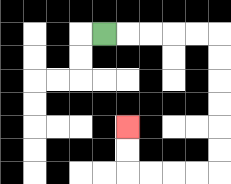{'start': '[4, 1]', 'end': '[5, 5]', 'path_directions': 'R,R,R,R,R,D,D,D,D,D,D,L,L,L,L,U,U', 'path_coordinates': '[[4, 1], [5, 1], [6, 1], [7, 1], [8, 1], [9, 1], [9, 2], [9, 3], [9, 4], [9, 5], [9, 6], [9, 7], [8, 7], [7, 7], [6, 7], [5, 7], [5, 6], [5, 5]]'}